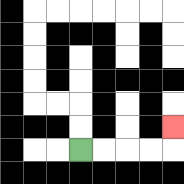{'start': '[3, 6]', 'end': '[7, 5]', 'path_directions': 'R,R,R,R,U', 'path_coordinates': '[[3, 6], [4, 6], [5, 6], [6, 6], [7, 6], [7, 5]]'}